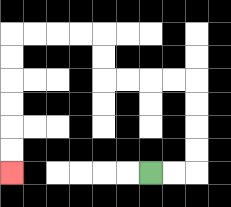{'start': '[6, 7]', 'end': '[0, 7]', 'path_directions': 'R,R,U,U,U,U,L,L,L,L,U,U,L,L,L,L,D,D,D,D,D,D', 'path_coordinates': '[[6, 7], [7, 7], [8, 7], [8, 6], [8, 5], [8, 4], [8, 3], [7, 3], [6, 3], [5, 3], [4, 3], [4, 2], [4, 1], [3, 1], [2, 1], [1, 1], [0, 1], [0, 2], [0, 3], [0, 4], [0, 5], [0, 6], [0, 7]]'}